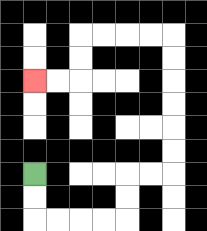{'start': '[1, 7]', 'end': '[1, 3]', 'path_directions': 'D,D,R,R,R,R,U,U,R,R,U,U,U,U,U,U,L,L,L,L,D,D,L,L', 'path_coordinates': '[[1, 7], [1, 8], [1, 9], [2, 9], [3, 9], [4, 9], [5, 9], [5, 8], [5, 7], [6, 7], [7, 7], [7, 6], [7, 5], [7, 4], [7, 3], [7, 2], [7, 1], [6, 1], [5, 1], [4, 1], [3, 1], [3, 2], [3, 3], [2, 3], [1, 3]]'}